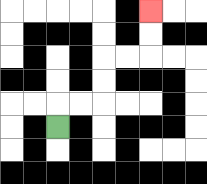{'start': '[2, 5]', 'end': '[6, 0]', 'path_directions': 'U,R,R,U,U,R,R,U,U', 'path_coordinates': '[[2, 5], [2, 4], [3, 4], [4, 4], [4, 3], [4, 2], [5, 2], [6, 2], [6, 1], [6, 0]]'}